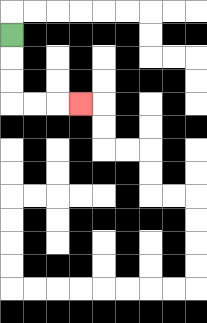{'start': '[0, 1]', 'end': '[3, 4]', 'path_directions': 'D,D,D,R,R,R', 'path_coordinates': '[[0, 1], [0, 2], [0, 3], [0, 4], [1, 4], [2, 4], [3, 4]]'}